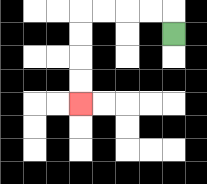{'start': '[7, 1]', 'end': '[3, 4]', 'path_directions': 'U,L,L,L,L,D,D,D,D', 'path_coordinates': '[[7, 1], [7, 0], [6, 0], [5, 0], [4, 0], [3, 0], [3, 1], [3, 2], [3, 3], [3, 4]]'}